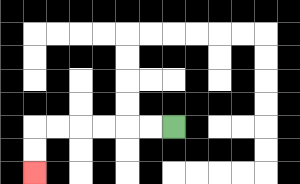{'start': '[7, 5]', 'end': '[1, 7]', 'path_directions': 'L,L,L,L,L,L,D,D', 'path_coordinates': '[[7, 5], [6, 5], [5, 5], [4, 5], [3, 5], [2, 5], [1, 5], [1, 6], [1, 7]]'}